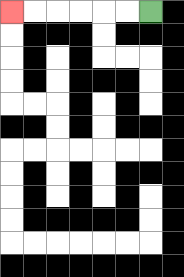{'start': '[6, 0]', 'end': '[0, 0]', 'path_directions': 'L,L,L,L,L,L', 'path_coordinates': '[[6, 0], [5, 0], [4, 0], [3, 0], [2, 0], [1, 0], [0, 0]]'}